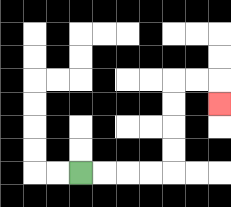{'start': '[3, 7]', 'end': '[9, 4]', 'path_directions': 'R,R,R,R,U,U,U,U,R,R,D', 'path_coordinates': '[[3, 7], [4, 7], [5, 7], [6, 7], [7, 7], [7, 6], [7, 5], [7, 4], [7, 3], [8, 3], [9, 3], [9, 4]]'}